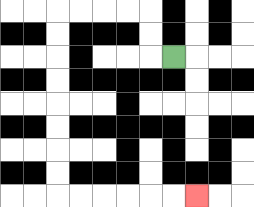{'start': '[7, 2]', 'end': '[8, 8]', 'path_directions': 'L,U,U,L,L,L,L,D,D,D,D,D,D,D,D,R,R,R,R,R,R', 'path_coordinates': '[[7, 2], [6, 2], [6, 1], [6, 0], [5, 0], [4, 0], [3, 0], [2, 0], [2, 1], [2, 2], [2, 3], [2, 4], [2, 5], [2, 6], [2, 7], [2, 8], [3, 8], [4, 8], [5, 8], [6, 8], [7, 8], [8, 8]]'}